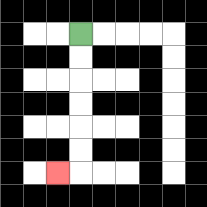{'start': '[3, 1]', 'end': '[2, 7]', 'path_directions': 'D,D,D,D,D,D,L', 'path_coordinates': '[[3, 1], [3, 2], [3, 3], [3, 4], [3, 5], [3, 6], [3, 7], [2, 7]]'}